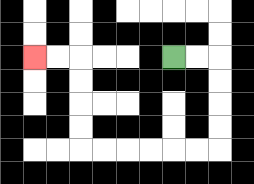{'start': '[7, 2]', 'end': '[1, 2]', 'path_directions': 'R,R,D,D,D,D,L,L,L,L,L,L,U,U,U,U,L,L', 'path_coordinates': '[[7, 2], [8, 2], [9, 2], [9, 3], [9, 4], [9, 5], [9, 6], [8, 6], [7, 6], [6, 6], [5, 6], [4, 6], [3, 6], [3, 5], [3, 4], [3, 3], [3, 2], [2, 2], [1, 2]]'}